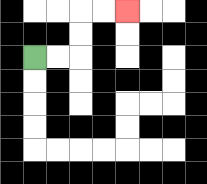{'start': '[1, 2]', 'end': '[5, 0]', 'path_directions': 'R,R,U,U,R,R', 'path_coordinates': '[[1, 2], [2, 2], [3, 2], [3, 1], [3, 0], [4, 0], [5, 0]]'}